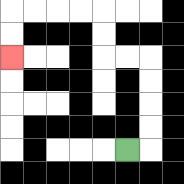{'start': '[5, 6]', 'end': '[0, 2]', 'path_directions': 'R,U,U,U,U,L,L,U,U,L,L,L,L,D,D', 'path_coordinates': '[[5, 6], [6, 6], [6, 5], [6, 4], [6, 3], [6, 2], [5, 2], [4, 2], [4, 1], [4, 0], [3, 0], [2, 0], [1, 0], [0, 0], [0, 1], [0, 2]]'}